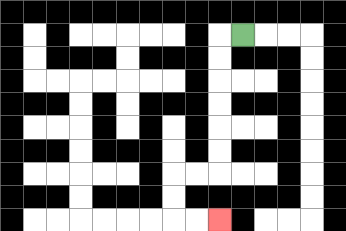{'start': '[10, 1]', 'end': '[9, 9]', 'path_directions': 'L,D,D,D,D,D,D,L,L,D,D,R,R', 'path_coordinates': '[[10, 1], [9, 1], [9, 2], [9, 3], [9, 4], [9, 5], [9, 6], [9, 7], [8, 7], [7, 7], [7, 8], [7, 9], [8, 9], [9, 9]]'}